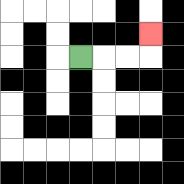{'start': '[3, 2]', 'end': '[6, 1]', 'path_directions': 'R,R,R,U', 'path_coordinates': '[[3, 2], [4, 2], [5, 2], [6, 2], [6, 1]]'}